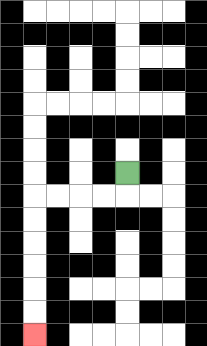{'start': '[5, 7]', 'end': '[1, 14]', 'path_directions': 'D,L,L,L,L,D,D,D,D,D,D', 'path_coordinates': '[[5, 7], [5, 8], [4, 8], [3, 8], [2, 8], [1, 8], [1, 9], [1, 10], [1, 11], [1, 12], [1, 13], [1, 14]]'}